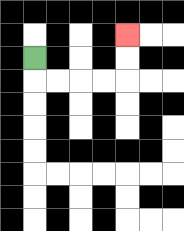{'start': '[1, 2]', 'end': '[5, 1]', 'path_directions': 'D,R,R,R,R,U,U', 'path_coordinates': '[[1, 2], [1, 3], [2, 3], [3, 3], [4, 3], [5, 3], [5, 2], [5, 1]]'}